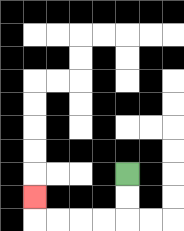{'start': '[5, 7]', 'end': '[1, 8]', 'path_directions': 'D,D,L,L,L,L,U', 'path_coordinates': '[[5, 7], [5, 8], [5, 9], [4, 9], [3, 9], [2, 9], [1, 9], [1, 8]]'}